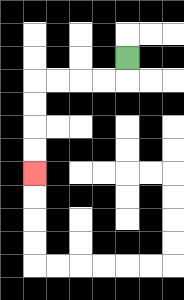{'start': '[5, 2]', 'end': '[1, 7]', 'path_directions': 'D,L,L,L,L,D,D,D,D', 'path_coordinates': '[[5, 2], [5, 3], [4, 3], [3, 3], [2, 3], [1, 3], [1, 4], [1, 5], [1, 6], [1, 7]]'}